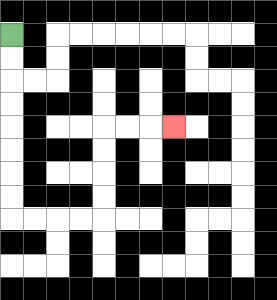{'start': '[0, 1]', 'end': '[7, 5]', 'path_directions': 'D,D,D,D,D,D,D,D,R,R,R,R,U,U,U,U,R,R,R', 'path_coordinates': '[[0, 1], [0, 2], [0, 3], [0, 4], [0, 5], [0, 6], [0, 7], [0, 8], [0, 9], [1, 9], [2, 9], [3, 9], [4, 9], [4, 8], [4, 7], [4, 6], [4, 5], [5, 5], [6, 5], [7, 5]]'}